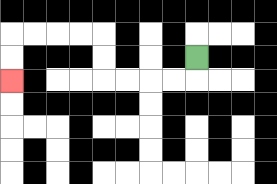{'start': '[8, 2]', 'end': '[0, 3]', 'path_directions': 'D,L,L,L,L,U,U,L,L,L,L,D,D', 'path_coordinates': '[[8, 2], [8, 3], [7, 3], [6, 3], [5, 3], [4, 3], [4, 2], [4, 1], [3, 1], [2, 1], [1, 1], [0, 1], [0, 2], [0, 3]]'}